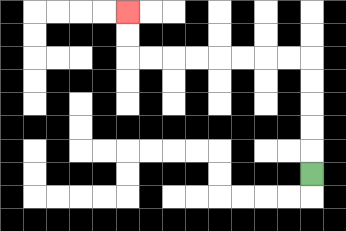{'start': '[13, 7]', 'end': '[5, 0]', 'path_directions': 'U,U,U,U,U,L,L,L,L,L,L,L,L,U,U', 'path_coordinates': '[[13, 7], [13, 6], [13, 5], [13, 4], [13, 3], [13, 2], [12, 2], [11, 2], [10, 2], [9, 2], [8, 2], [7, 2], [6, 2], [5, 2], [5, 1], [5, 0]]'}